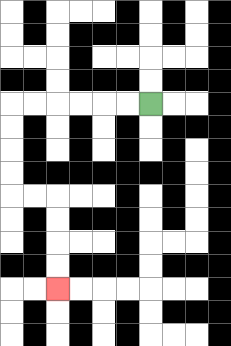{'start': '[6, 4]', 'end': '[2, 12]', 'path_directions': 'L,L,L,L,L,L,D,D,D,D,R,R,D,D,D,D', 'path_coordinates': '[[6, 4], [5, 4], [4, 4], [3, 4], [2, 4], [1, 4], [0, 4], [0, 5], [0, 6], [0, 7], [0, 8], [1, 8], [2, 8], [2, 9], [2, 10], [2, 11], [2, 12]]'}